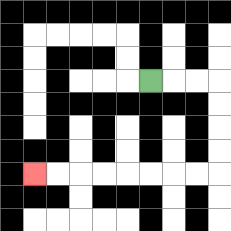{'start': '[6, 3]', 'end': '[1, 7]', 'path_directions': 'R,R,R,D,D,D,D,L,L,L,L,L,L,L,L', 'path_coordinates': '[[6, 3], [7, 3], [8, 3], [9, 3], [9, 4], [9, 5], [9, 6], [9, 7], [8, 7], [7, 7], [6, 7], [5, 7], [4, 7], [3, 7], [2, 7], [1, 7]]'}